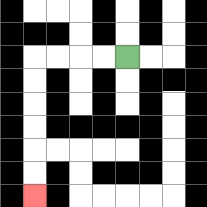{'start': '[5, 2]', 'end': '[1, 8]', 'path_directions': 'L,L,L,L,D,D,D,D,D,D', 'path_coordinates': '[[5, 2], [4, 2], [3, 2], [2, 2], [1, 2], [1, 3], [1, 4], [1, 5], [1, 6], [1, 7], [1, 8]]'}